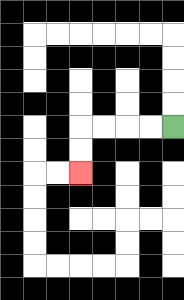{'start': '[7, 5]', 'end': '[3, 7]', 'path_directions': 'L,L,L,L,D,D', 'path_coordinates': '[[7, 5], [6, 5], [5, 5], [4, 5], [3, 5], [3, 6], [3, 7]]'}